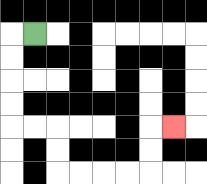{'start': '[1, 1]', 'end': '[7, 5]', 'path_directions': 'L,D,D,D,D,R,R,D,D,R,R,R,R,U,U,R', 'path_coordinates': '[[1, 1], [0, 1], [0, 2], [0, 3], [0, 4], [0, 5], [1, 5], [2, 5], [2, 6], [2, 7], [3, 7], [4, 7], [5, 7], [6, 7], [6, 6], [6, 5], [7, 5]]'}